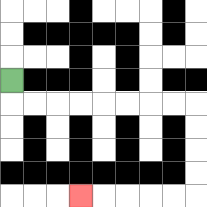{'start': '[0, 3]', 'end': '[3, 8]', 'path_directions': 'D,R,R,R,R,R,R,R,R,D,D,D,D,L,L,L,L,L', 'path_coordinates': '[[0, 3], [0, 4], [1, 4], [2, 4], [3, 4], [4, 4], [5, 4], [6, 4], [7, 4], [8, 4], [8, 5], [8, 6], [8, 7], [8, 8], [7, 8], [6, 8], [5, 8], [4, 8], [3, 8]]'}